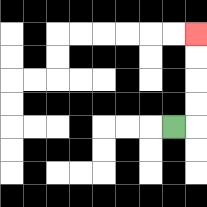{'start': '[7, 5]', 'end': '[8, 1]', 'path_directions': 'R,U,U,U,U', 'path_coordinates': '[[7, 5], [8, 5], [8, 4], [8, 3], [8, 2], [8, 1]]'}